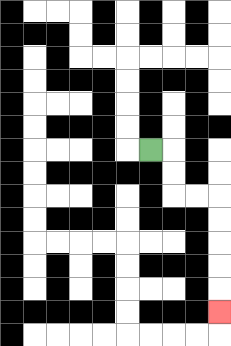{'start': '[6, 6]', 'end': '[9, 13]', 'path_directions': 'R,D,D,R,R,D,D,D,D,D', 'path_coordinates': '[[6, 6], [7, 6], [7, 7], [7, 8], [8, 8], [9, 8], [9, 9], [9, 10], [9, 11], [9, 12], [9, 13]]'}